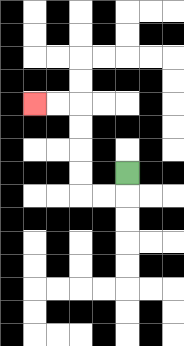{'start': '[5, 7]', 'end': '[1, 4]', 'path_directions': 'D,L,L,U,U,U,U,L,L', 'path_coordinates': '[[5, 7], [5, 8], [4, 8], [3, 8], [3, 7], [3, 6], [3, 5], [3, 4], [2, 4], [1, 4]]'}